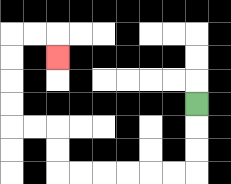{'start': '[8, 4]', 'end': '[2, 2]', 'path_directions': 'D,D,D,L,L,L,L,L,L,U,U,L,L,U,U,U,U,R,R,D', 'path_coordinates': '[[8, 4], [8, 5], [8, 6], [8, 7], [7, 7], [6, 7], [5, 7], [4, 7], [3, 7], [2, 7], [2, 6], [2, 5], [1, 5], [0, 5], [0, 4], [0, 3], [0, 2], [0, 1], [1, 1], [2, 1], [2, 2]]'}